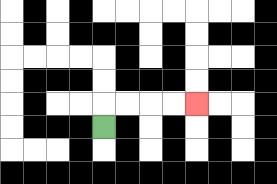{'start': '[4, 5]', 'end': '[8, 4]', 'path_directions': 'U,R,R,R,R', 'path_coordinates': '[[4, 5], [4, 4], [5, 4], [6, 4], [7, 4], [8, 4]]'}